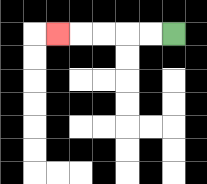{'start': '[7, 1]', 'end': '[2, 1]', 'path_directions': 'L,L,L,L,L', 'path_coordinates': '[[7, 1], [6, 1], [5, 1], [4, 1], [3, 1], [2, 1]]'}